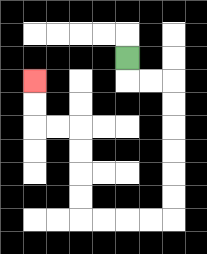{'start': '[5, 2]', 'end': '[1, 3]', 'path_directions': 'D,R,R,D,D,D,D,D,D,L,L,L,L,U,U,U,U,L,L,U,U', 'path_coordinates': '[[5, 2], [5, 3], [6, 3], [7, 3], [7, 4], [7, 5], [7, 6], [7, 7], [7, 8], [7, 9], [6, 9], [5, 9], [4, 9], [3, 9], [3, 8], [3, 7], [3, 6], [3, 5], [2, 5], [1, 5], [1, 4], [1, 3]]'}